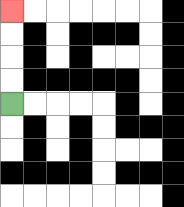{'start': '[0, 4]', 'end': '[0, 0]', 'path_directions': 'U,U,U,U', 'path_coordinates': '[[0, 4], [0, 3], [0, 2], [0, 1], [0, 0]]'}